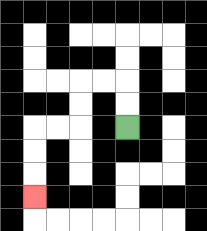{'start': '[5, 5]', 'end': '[1, 8]', 'path_directions': 'U,U,L,L,D,D,L,L,D,D,D', 'path_coordinates': '[[5, 5], [5, 4], [5, 3], [4, 3], [3, 3], [3, 4], [3, 5], [2, 5], [1, 5], [1, 6], [1, 7], [1, 8]]'}